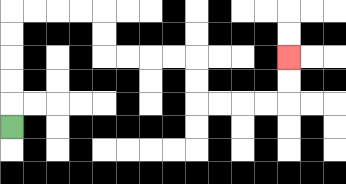{'start': '[0, 5]', 'end': '[12, 2]', 'path_directions': 'U,U,U,U,U,R,R,R,R,D,D,R,R,R,R,D,D,R,R,R,R,U,U', 'path_coordinates': '[[0, 5], [0, 4], [0, 3], [0, 2], [0, 1], [0, 0], [1, 0], [2, 0], [3, 0], [4, 0], [4, 1], [4, 2], [5, 2], [6, 2], [7, 2], [8, 2], [8, 3], [8, 4], [9, 4], [10, 4], [11, 4], [12, 4], [12, 3], [12, 2]]'}